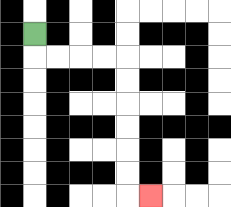{'start': '[1, 1]', 'end': '[6, 8]', 'path_directions': 'D,R,R,R,R,D,D,D,D,D,D,R', 'path_coordinates': '[[1, 1], [1, 2], [2, 2], [3, 2], [4, 2], [5, 2], [5, 3], [5, 4], [5, 5], [5, 6], [5, 7], [5, 8], [6, 8]]'}